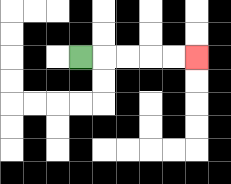{'start': '[3, 2]', 'end': '[8, 2]', 'path_directions': 'R,R,R,R,R', 'path_coordinates': '[[3, 2], [4, 2], [5, 2], [6, 2], [7, 2], [8, 2]]'}